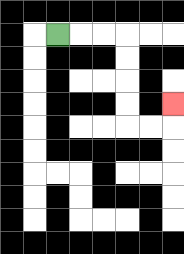{'start': '[2, 1]', 'end': '[7, 4]', 'path_directions': 'R,R,R,D,D,D,D,R,R,U', 'path_coordinates': '[[2, 1], [3, 1], [4, 1], [5, 1], [5, 2], [5, 3], [5, 4], [5, 5], [6, 5], [7, 5], [7, 4]]'}